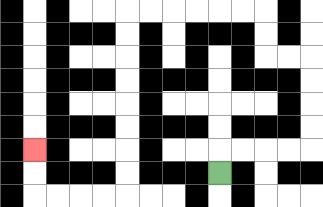{'start': '[9, 7]', 'end': '[1, 6]', 'path_directions': 'U,R,R,R,R,U,U,U,U,L,L,U,U,L,L,L,L,L,L,D,D,D,D,D,D,D,D,L,L,L,L,U,U', 'path_coordinates': '[[9, 7], [9, 6], [10, 6], [11, 6], [12, 6], [13, 6], [13, 5], [13, 4], [13, 3], [13, 2], [12, 2], [11, 2], [11, 1], [11, 0], [10, 0], [9, 0], [8, 0], [7, 0], [6, 0], [5, 0], [5, 1], [5, 2], [5, 3], [5, 4], [5, 5], [5, 6], [5, 7], [5, 8], [4, 8], [3, 8], [2, 8], [1, 8], [1, 7], [1, 6]]'}